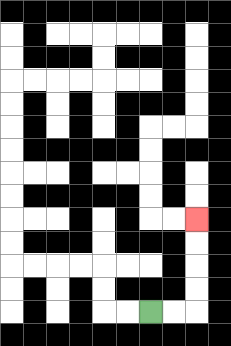{'start': '[6, 13]', 'end': '[8, 9]', 'path_directions': 'R,R,U,U,U,U', 'path_coordinates': '[[6, 13], [7, 13], [8, 13], [8, 12], [8, 11], [8, 10], [8, 9]]'}